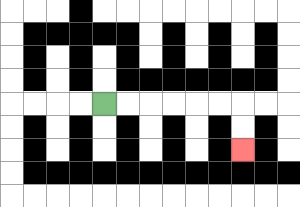{'start': '[4, 4]', 'end': '[10, 6]', 'path_directions': 'R,R,R,R,R,R,D,D', 'path_coordinates': '[[4, 4], [5, 4], [6, 4], [7, 4], [8, 4], [9, 4], [10, 4], [10, 5], [10, 6]]'}